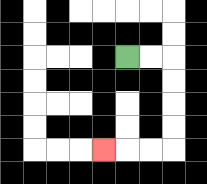{'start': '[5, 2]', 'end': '[4, 6]', 'path_directions': 'R,R,D,D,D,D,L,L,L', 'path_coordinates': '[[5, 2], [6, 2], [7, 2], [7, 3], [7, 4], [7, 5], [7, 6], [6, 6], [5, 6], [4, 6]]'}